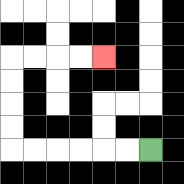{'start': '[6, 6]', 'end': '[4, 2]', 'path_directions': 'L,L,L,L,L,L,U,U,U,U,R,R,R,R', 'path_coordinates': '[[6, 6], [5, 6], [4, 6], [3, 6], [2, 6], [1, 6], [0, 6], [0, 5], [0, 4], [0, 3], [0, 2], [1, 2], [2, 2], [3, 2], [4, 2]]'}